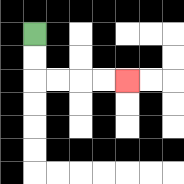{'start': '[1, 1]', 'end': '[5, 3]', 'path_directions': 'D,D,R,R,R,R', 'path_coordinates': '[[1, 1], [1, 2], [1, 3], [2, 3], [3, 3], [4, 3], [5, 3]]'}